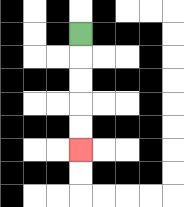{'start': '[3, 1]', 'end': '[3, 6]', 'path_directions': 'D,D,D,D,D', 'path_coordinates': '[[3, 1], [3, 2], [3, 3], [3, 4], [3, 5], [3, 6]]'}